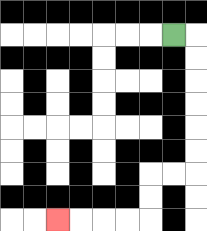{'start': '[7, 1]', 'end': '[2, 9]', 'path_directions': 'R,D,D,D,D,D,D,L,L,D,D,L,L,L,L', 'path_coordinates': '[[7, 1], [8, 1], [8, 2], [8, 3], [8, 4], [8, 5], [8, 6], [8, 7], [7, 7], [6, 7], [6, 8], [6, 9], [5, 9], [4, 9], [3, 9], [2, 9]]'}